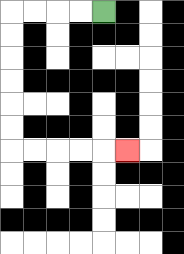{'start': '[4, 0]', 'end': '[5, 6]', 'path_directions': 'L,L,L,L,D,D,D,D,D,D,R,R,R,R,R', 'path_coordinates': '[[4, 0], [3, 0], [2, 0], [1, 0], [0, 0], [0, 1], [0, 2], [0, 3], [0, 4], [0, 5], [0, 6], [1, 6], [2, 6], [3, 6], [4, 6], [5, 6]]'}